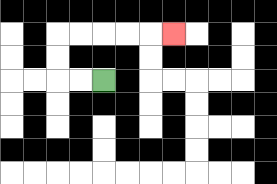{'start': '[4, 3]', 'end': '[7, 1]', 'path_directions': 'L,L,U,U,R,R,R,R,R', 'path_coordinates': '[[4, 3], [3, 3], [2, 3], [2, 2], [2, 1], [3, 1], [4, 1], [5, 1], [6, 1], [7, 1]]'}